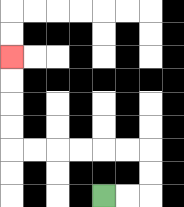{'start': '[4, 8]', 'end': '[0, 2]', 'path_directions': 'R,R,U,U,L,L,L,L,L,L,U,U,U,U', 'path_coordinates': '[[4, 8], [5, 8], [6, 8], [6, 7], [6, 6], [5, 6], [4, 6], [3, 6], [2, 6], [1, 6], [0, 6], [0, 5], [0, 4], [0, 3], [0, 2]]'}